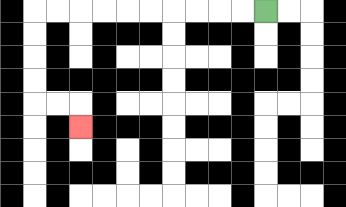{'start': '[11, 0]', 'end': '[3, 5]', 'path_directions': 'L,L,L,L,L,L,L,L,L,L,D,D,D,D,R,R,D', 'path_coordinates': '[[11, 0], [10, 0], [9, 0], [8, 0], [7, 0], [6, 0], [5, 0], [4, 0], [3, 0], [2, 0], [1, 0], [1, 1], [1, 2], [1, 3], [1, 4], [2, 4], [3, 4], [3, 5]]'}